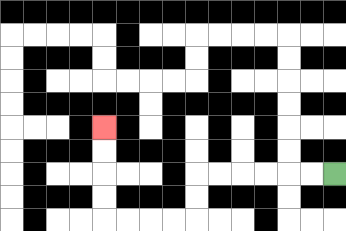{'start': '[14, 7]', 'end': '[4, 5]', 'path_directions': 'L,L,L,L,L,L,D,D,L,L,L,L,U,U,U,U', 'path_coordinates': '[[14, 7], [13, 7], [12, 7], [11, 7], [10, 7], [9, 7], [8, 7], [8, 8], [8, 9], [7, 9], [6, 9], [5, 9], [4, 9], [4, 8], [4, 7], [4, 6], [4, 5]]'}